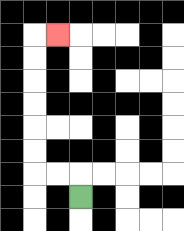{'start': '[3, 8]', 'end': '[2, 1]', 'path_directions': 'U,L,L,U,U,U,U,U,U,R', 'path_coordinates': '[[3, 8], [3, 7], [2, 7], [1, 7], [1, 6], [1, 5], [1, 4], [1, 3], [1, 2], [1, 1], [2, 1]]'}